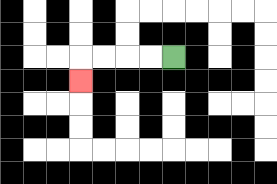{'start': '[7, 2]', 'end': '[3, 3]', 'path_directions': 'L,L,L,L,D', 'path_coordinates': '[[7, 2], [6, 2], [5, 2], [4, 2], [3, 2], [3, 3]]'}